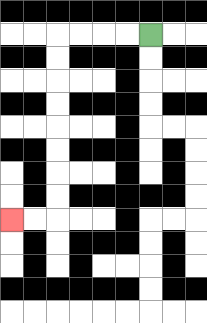{'start': '[6, 1]', 'end': '[0, 9]', 'path_directions': 'L,L,L,L,D,D,D,D,D,D,D,D,L,L', 'path_coordinates': '[[6, 1], [5, 1], [4, 1], [3, 1], [2, 1], [2, 2], [2, 3], [2, 4], [2, 5], [2, 6], [2, 7], [2, 8], [2, 9], [1, 9], [0, 9]]'}